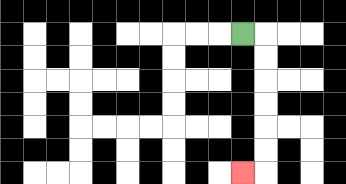{'start': '[10, 1]', 'end': '[10, 7]', 'path_directions': 'R,D,D,D,D,D,D,L', 'path_coordinates': '[[10, 1], [11, 1], [11, 2], [11, 3], [11, 4], [11, 5], [11, 6], [11, 7], [10, 7]]'}